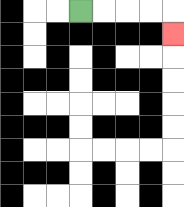{'start': '[3, 0]', 'end': '[7, 1]', 'path_directions': 'R,R,R,R,D', 'path_coordinates': '[[3, 0], [4, 0], [5, 0], [6, 0], [7, 0], [7, 1]]'}